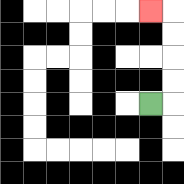{'start': '[6, 4]', 'end': '[6, 0]', 'path_directions': 'R,U,U,U,U,L', 'path_coordinates': '[[6, 4], [7, 4], [7, 3], [7, 2], [7, 1], [7, 0], [6, 0]]'}